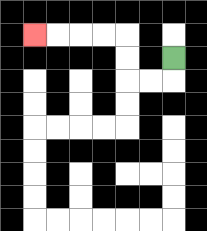{'start': '[7, 2]', 'end': '[1, 1]', 'path_directions': 'D,L,L,U,U,L,L,L,L', 'path_coordinates': '[[7, 2], [7, 3], [6, 3], [5, 3], [5, 2], [5, 1], [4, 1], [3, 1], [2, 1], [1, 1]]'}